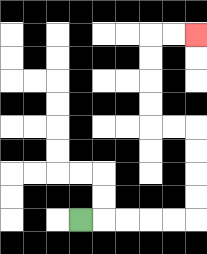{'start': '[3, 9]', 'end': '[8, 1]', 'path_directions': 'R,R,R,R,R,U,U,U,U,L,L,U,U,U,U,R,R', 'path_coordinates': '[[3, 9], [4, 9], [5, 9], [6, 9], [7, 9], [8, 9], [8, 8], [8, 7], [8, 6], [8, 5], [7, 5], [6, 5], [6, 4], [6, 3], [6, 2], [6, 1], [7, 1], [8, 1]]'}